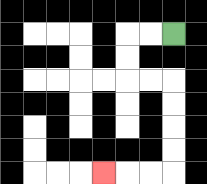{'start': '[7, 1]', 'end': '[4, 7]', 'path_directions': 'L,L,D,D,R,R,D,D,D,D,L,L,L', 'path_coordinates': '[[7, 1], [6, 1], [5, 1], [5, 2], [5, 3], [6, 3], [7, 3], [7, 4], [7, 5], [7, 6], [7, 7], [6, 7], [5, 7], [4, 7]]'}